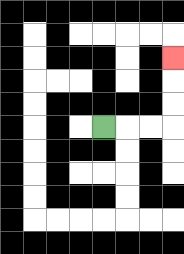{'start': '[4, 5]', 'end': '[7, 2]', 'path_directions': 'R,R,R,U,U,U', 'path_coordinates': '[[4, 5], [5, 5], [6, 5], [7, 5], [7, 4], [7, 3], [7, 2]]'}